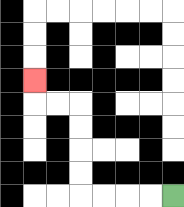{'start': '[7, 8]', 'end': '[1, 3]', 'path_directions': 'L,L,L,L,U,U,U,U,L,L,U', 'path_coordinates': '[[7, 8], [6, 8], [5, 8], [4, 8], [3, 8], [3, 7], [3, 6], [3, 5], [3, 4], [2, 4], [1, 4], [1, 3]]'}